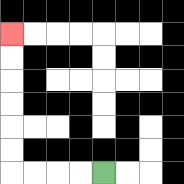{'start': '[4, 7]', 'end': '[0, 1]', 'path_directions': 'L,L,L,L,U,U,U,U,U,U', 'path_coordinates': '[[4, 7], [3, 7], [2, 7], [1, 7], [0, 7], [0, 6], [0, 5], [0, 4], [0, 3], [0, 2], [0, 1]]'}